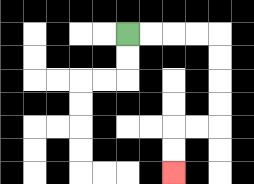{'start': '[5, 1]', 'end': '[7, 7]', 'path_directions': 'R,R,R,R,D,D,D,D,L,L,D,D', 'path_coordinates': '[[5, 1], [6, 1], [7, 1], [8, 1], [9, 1], [9, 2], [9, 3], [9, 4], [9, 5], [8, 5], [7, 5], [7, 6], [7, 7]]'}